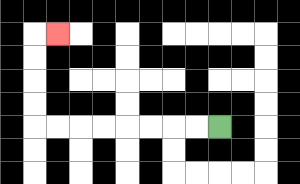{'start': '[9, 5]', 'end': '[2, 1]', 'path_directions': 'L,L,L,L,L,L,L,L,U,U,U,U,R', 'path_coordinates': '[[9, 5], [8, 5], [7, 5], [6, 5], [5, 5], [4, 5], [3, 5], [2, 5], [1, 5], [1, 4], [1, 3], [1, 2], [1, 1], [2, 1]]'}